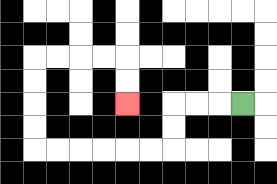{'start': '[10, 4]', 'end': '[5, 4]', 'path_directions': 'L,L,L,D,D,L,L,L,L,L,L,U,U,U,U,R,R,R,R,D,D', 'path_coordinates': '[[10, 4], [9, 4], [8, 4], [7, 4], [7, 5], [7, 6], [6, 6], [5, 6], [4, 6], [3, 6], [2, 6], [1, 6], [1, 5], [1, 4], [1, 3], [1, 2], [2, 2], [3, 2], [4, 2], [5, 2], [5, 3], [5, 4]]'}